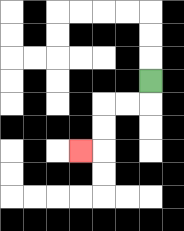{'start': '[6, 3]', 'end': '[3, 6]', 'path_directions': 'D,L,L,D,D,L', 'path_coordinates': '[[6, 3], [6, 4], [5, 4], [4, 4], [4, 5], [4, 6], [3, 6]]'}